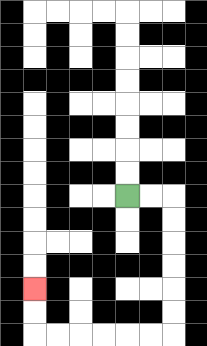{'start': '[5, 8]', 'end': '[1, 12]', 'path_directions': 'R,R,D,D,D,D,D,D,L,L,L,L,L,L,U,U', 'path_coordinates': '[[5, 8], [6, 8], [7, 8], [7, 9], [7, 10], [7, 11], [7, 12], [7, 13], [7, 14], [6, 14], [5, 14], [4, 14], [3, 14], [2, 14], [1, 14], [1, 13], [1, 12]]'}